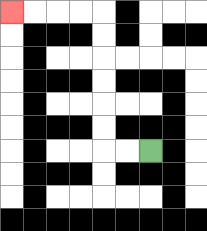{'start': '[6, 6]', 'end': '[0, 0]', 'path_directions': 'L,L,U,U,U,U,U,U,L,L,L,L', 'path_coordinates': '[[6, 6], [5, 6], [4, 6], [4, 5], [4, 4], [4, 3], [4, 2], [4, 1], [4, 0], [3, 0], [2, 0], [1, 0], [0, 0]]'}